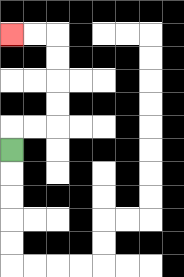{'start': '[0, 6]', 'end': '[0, 1]', 'path_directions': 'U,R,R,U,U,U,U,L,L', 'path_coordinates': '[[0, 6], [0, 5], [1, 5], [2, 5], [2, 4], [2, 3], [2, 2], [2, 1], [1, 1], [0, 1]]'}